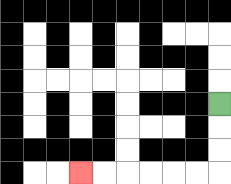{'start': '[9, 4]', 'end': '[3, 7]', 'path_directions': 'D,D,D,L,L,L,L,L,L', 'path_coordinates': '[[9, 4], [9, 5], [9, 6], [9, 7], [8, 7], [7, 7], [6, 7], [5, 7], [4, 7], [3, 7]]'}